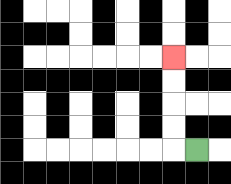{'start': '[8, 6]', 'end': '[7, 2]', 'path_directions': 'L,U,U,U,U', 'path_coordinates': '[[8, 6], [7, 6], [7, 5], [7, 4], [7, 3], [7, 2]]'}